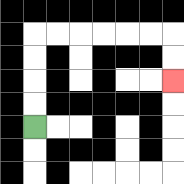{'start': '[1, 5]', 'end': '[7, 3]', 'path_directions': 'U,U,U,U,R,R,R,R,R,R,D,D', 'path_coordinates': '[[1, 5], [1, 4], [1, 3], [1, 2], [1, 1], [2, 1], [3, 1], [4, 1], [5, 1], [6, 1], [7, 1], [7, 2], [7, 3]]'}